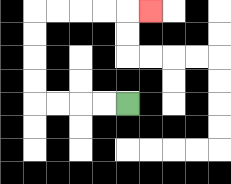{'start': '[5, 4]', 'end': '[6, 0]', 'path_directions': 'L,L,L,L,U,U,U,U,R,R,R,R,R', 'path_coordinates': '[[5, 4], [4, 4], [3, 4], [2, 4], [1, 4], [1, 3], [1, 2], [1, 1], [1, 0], [2, 0], [3, 0], [4, 0], [5, 0], [6, 0]]'}